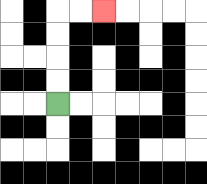{'start': '[2, 4]', 'end': '[4, 0]', 'path_directions': 'U,U,U,U,R,R', 'path_coordinates': '[[2, 4], [2, 3], [2, 2], [2, 1], [2, 0], [3, 0], [4, 0]]'}